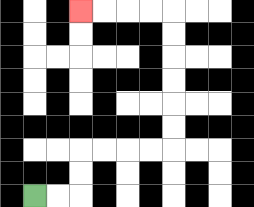{'start': '[1, 8]', 'end': '[3, 0]', 'path_directions': 'R,R,U,U,R,R,R,R,U,U,U,U,U,U,L,L,L,L', 'path_coordinates': '[[1, 8], [2, 8], [3, 8], [3, 7], [3, 6], [4, 6], [5, 6], [6, 6], [7, 6], [7, 5], [7, 4], [7, 3], [7, 2], [7, 1], [7, 0], [6, 0], [5, 0], [4, 0], [3, 0]]'}